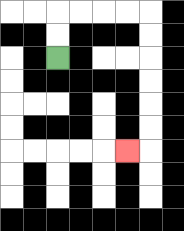{'start': '[2, 2]', 'end': '[5, 6]', 'path_directions': 'U,U,R,R,R,R,D,D,D,D,D,D,L', 'path_coordinates': '[[2, 2], [2, 1], [2, 0], [3, 0], [4, 0], [5, 0], [6, 0], [6, 1], [6, 2], [6, 3], [6, 4], [6, 5], [6, 6], [5, 6]]'}